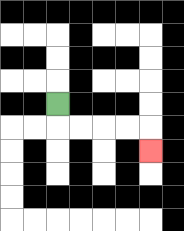{'start': '[2, 4]', 'end': '[6, 6]', 'path_directions': 'D,R,R,R,R,D', 'path_coordinates': '[[2, 4], [2, 5], [3, 5], [4, 5], [5, 5], [6, 5], [6, 6]]'}